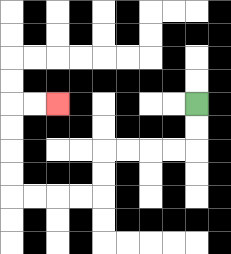{'start': '[8, 4]', 'end': '[2, 4]', 'path_directions': 'D,D,L,L,L,L,D,D,L,L,L,L,U,U,U,U,R,R', 'path_coordinates': '[[8, 4], [8, 5], [8, 6], [7, 6], [6, 6], [5, 6], [4, 6], [4, 7], [4, 8], [3, 8], [2, 8], [1, 8], [0, 8], [0, 7], [0, 6], [0, 5], [0, 4], [1, 4], [2, 4]]'}